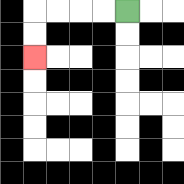{'start': '[5, 0]', 'end': '[1, 2]', 'path_directions': 'L,L,L,L,D,D', 'path_coordinates': '[[5, 0], [4, 0], [3, 0], [2, 0], [1, 0], [1, 1], [1, 2]]'}